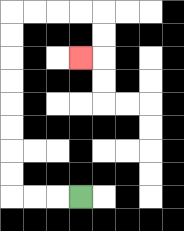{'start': '[3, 8]', 'end': '[3, 2]', 'path_directions': 'L,L,L,U,U,U,U,U,U,U,U,R,R,R,R,D,D,L', 'path_coordinates': '[[3, 8], [2, 8], [1, 8], [0, 8], [0, 7], [0, 6], [0, 5], [0, 4], [0, 3], [0, 2], [0, 1], [0, 0], [1, 0], [2, 0], [3, 0], [4, 0], [4, 1], [4, 2], [3, 2]]'}